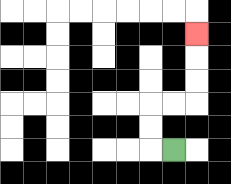{'start': '[7, 6]', 'end': '[8, 1]', 'path_directions': 'L,U,U,R,R,U,U,U', 'path_coordinates': '[[7, 6], [6, 6], [6, 5], [6, 4], [7, 4], [8, 4], [8, 3], [8, 2], [8, 1]]'}